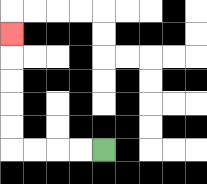{'start': '[4, 6]', 'end': '[0, 1]', 'path_directions': 'L,L,L,L,U,U,U,U,U', 'path_coordinates': '[[4, 6], [3, 6], [2, 6], [1, 6], [0, 6], [0, 5], [0, 4], [0, 3], [0, 2], [0, 1]]'}